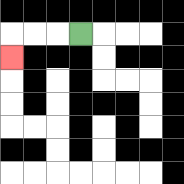{'start': '[3, 1]', 'end': '[0, 2]', 'path_directions': 'L,L,L,D', 'path_coordinates': '[[3, 1], [2, 1], [1, 1], [0, 1], [0, 2]]'}